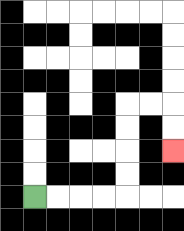{'start': '[1, 8]', 'end': '[7, 6]', 'path_directions': 'R,R,R,R,U,U,U,U,R,R,D,D', 'path_coordinates': '[[1, 8], [2, 8], [3, 8], [4, 8], [5, 8], [5, 7], [5, 6], [5, 5], [5, 4], [6, 4], [7, 4], [7, 5], [7, 6]]'}